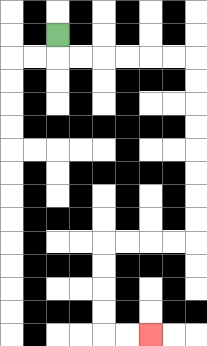{'start': '[2, 1]', 'end': '[6, 14]', 'path_directions': 'D,R,R,R,R,R,R,D,D,D,D,D,D,D,D,L,L,L,L,D,D,D,D,R,R', 'path_coordinates': '[[2, 1], [2, 2], [3, 2], [4, 2], [5, 2], [6, 2], [7, 2], [8, 2], [8, 3], [8, 4], [8, 5], [8, 6], [8, 7], [8, 8], [8, 9], [8, 10], [7, 10], [6, 10], [5, 10], [4, 10], [4, 11], [4, 12], [4, 13], [4, 14], [5, 14], [6, 14]]'}